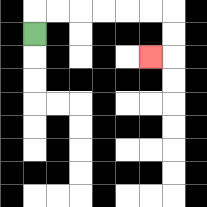{'start': '[1, 1]', 'end': '[6, 2]', 'path_directions': 'U,R,R,R,R,R,R,D,D,L', 'path_coordinates': '[[1, 1], [1, 0], [2, 0], [3, 0], [4, 0], [5, 0], [6, 0], [7, 0], [7, 1], [7, 2], [6, 2]]'}